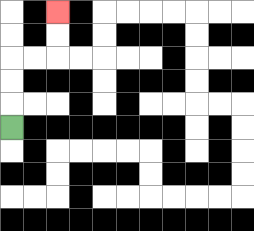{'start': '[0, 5]', 'end': '[2, 0]', 'path_directions': 'U,U,U,R,R,U,U', 'path_coordinates': '[[0, 5], [0, 4], [0, 3], [0, 2], [1, 2], [2, 2], [2, 1], [2, 0]]'}